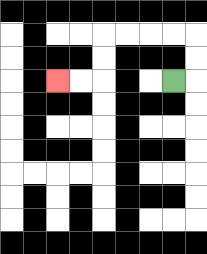{'start': '[7, 3]', 'end': '[2, 3]', 'path_directions': 'R,U,U,L,L,L,L,D,D,L,L', 'path_coordinates': '[[7, 3], [8, 3], [8, 2], [8, 1], [7, 1], [6, 1], [5, 1], [4, 1], [4, 2], [4, 3], [3, 3], [2, 3]]'}